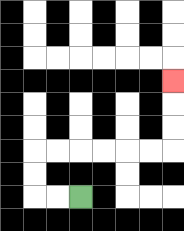{'start': '[3, 8]', 'end': '[7, 3]', 'path_directions': 'L,L,U,U,R,R,R,R,R,R,U,U,U', 'path_coordinates': '[[3, 8], [2, 8], [1, 8], [1, 7], [1, 6], [2, 6], [3, 6], [4, 6], [5, 6], [6, 6], [7, 6], [7, 5], [7, 4], [7, 3]]'}